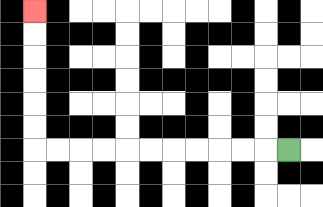{'start': '[12, 6]', 'end': '[1, 0]', 'path_directions': 'L,L,L,L,L,L,L,L,L,L,L,U,U,U,U,U,U', 'path_coordinates': '[[12, 6], [11, 6], [10, 6], [9, 6], [8, 6], [7, 6], [6, 6], [5, 6], [4, 6], [3, 6], [2, 6], [1, 6], [1, 5], [1, 4], [1, 3], [1, 2], [1, 1], [1, 0]]'}